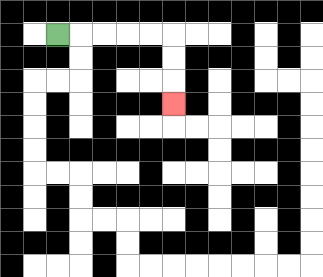{'start': '[2, 1]', 'end': '[7, 4]', 'path_directions': 'R,R,R,R,R,D,D,D', 'path_coordinates': '[[2, 1], [3, 1], [4, 1], [5, 1], [6, 1], [7, 1], [7, 2], [7, 3], [7, 4]]'}